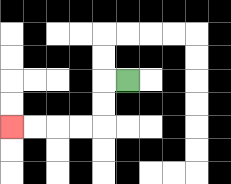{'start': '[5, 3]', 'end': '[0, 5]', 'path_directions': 'L,D,D,L,L,L,L', 'path_coordinates': '[[5, 3], [4, 3], [4, 4], [4, 5], [3, 5], [2, 5], [1, 5], [0, 5]]'}